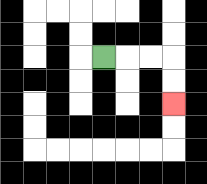{'start': '[4, 2]', 'end': '[7, 4]', 'path_directions': 'R,R,R,D,D', 'path_coordinates': '[[4, 2], [5, 2], [6, 2], [7, 2], [7, 3], [7, 4]]'}